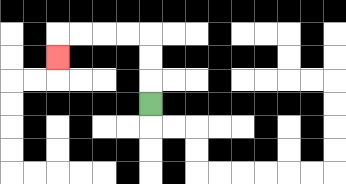{'start': '[6, 4]', 'end': '[2, 2]', 'path_directions': 'U,U,U,L,L,L,L,D', 'path_coordinates': '[[6, 4], [6, 3], [6, 2], [6, 1], [5, 1], [4, 1], [3, 1], [2, 1], [2, 2]]'}